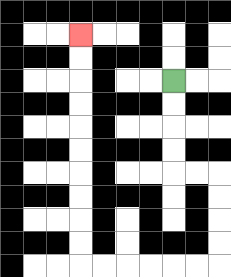{'start': '[7, 3]', 'end': '[3, 1]', 'path_directions': 'D,D,D,D,R,R,D,D,D,D,L,L,L,L,L,L,U,U,U,U,U,U,U,U,U,U', 'path_coordinates': '[[7, 3], [7, 4], [7, 5], [7, 6], [7, 7], [8, 7], [9, 7], [9, 8], [9, 9], [9, 10], [9, 11], [8, 11], [7, 11], [6, 11], [5, 11], [4, 11], [3, 11], [3, 10], [3, 9], [3, 8], [3, 7], [3, 6], [3, 5], [3, 4], [3, 3], [3, 2], [3, 1]]'}